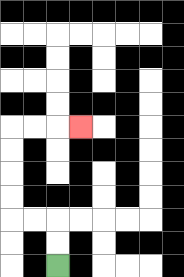{'start': '[2, 11]', 'end': '[3, 5]', 'path_directions': 'U,U,L,L,U,U,U,U,R,R,R', 'path_coordinates': '[[2, 11], [2, 10], [2, 9], [1, 9], [0, 9], [0, 8], [0, 7], [0, 6], [0, 5], [1, 5], [2, 5], [3, 5]]'}